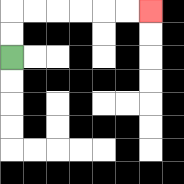{'start': '[0, 2]', 'end': '[6, 0]', 'path_directions': 'U,U,R,R,R,R,R,R', 'path_coordinates': '[[0, 2], [0, 1], [0, 0], [1, 0], [2, 0], [3, 0], [4, 0], [5, 0], [6, 0]]'}